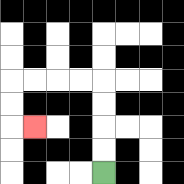{'start': '[4, 7]', 'end': '[1, 5]', 'path_directions': 'U,U,U,U,L,L,L,L,D,D,R', 'path_coordinates': '[[4, 7], [4, 6], [4, 5], [4, 4], [4, 3], [3, 3], [2, 3], [1, 3], [0, 3], [0, 4], [0, 5], [1, 5]]'}